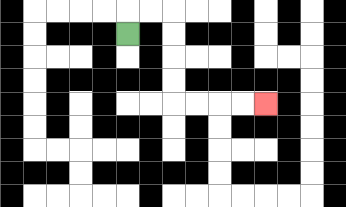{'start': '[5, 1]', 'end': '[11, 4]', 'path_directions': 'U,R,R,D,D,D,D,R,R,R,R', 'path_coordinates': '[[5, 1], [5, 0], [6, 0], [7, 0], [7, 1], [7, 2], [7, 3], [7, 4], [8, 4], [9, 4], [10, 4], [11, 4]]'}